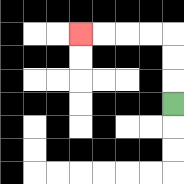{'start': '[7, 4]', 'end': '[3, 1]', 'path_directions': 'U,U,U,L,L,L,L', 'path_coordinates': '[[7, 4], [7, 3], [7, 2], [7, 1], [6, 1], [5, 1], [4, 1], [3, 1]]'}